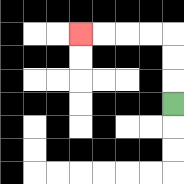{'start': '[7, 4]', 'end': '[3, 1]', 'path_directions': 'U,U,U,L,L,L,L', 'path_coordinates': '[[7, 4], [7, 3], [7, 2], [7, 1], [6, 1], [5, 1], [4, 1], [3, 1]]'}